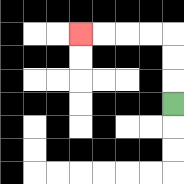{'start': '[7, 4]', 'end': '[3, 1]', 'path_directions': 'U,U,U,L,L,L,L', 'path_coordinates': '[[7, 4], [7, 3], [7, 2], [7, 1], [6, 1], [5, 1], [4, 1], [3, 1]]'}